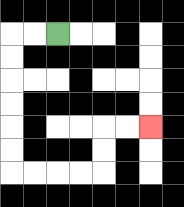{'start': '[2, 1]', 'end': '[6, 5]', 'path_directions': 'L,L,D,D,D,D,D,D,R,R,R,R,U,U,R,R', 'path_coordinates': '[[2, 1], [1, 1], [0, 1], [0, 2], [0, 3], [0, 4], [0, 5], [0, 6], [0, 7], [1, 7], [2, 7], [3, 7], [4, 7], [4, 6], [4, 5], [5, 5], [6, 5]]'}